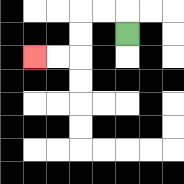{'start': '[5, 1]', 'end': '[1, 2]', 'path_directions': 'U,L,L,D,D,L,L', 'path_coordinates': '[[5, 1], [5, 0], [4, 0], [3, 0], [3, 1], [3, 2], [2, 2], [1, 2]]'}